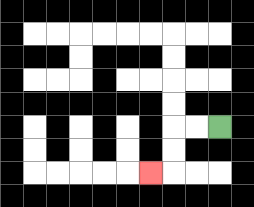{'start': '[9, 5]', 'end': '[6, 7]', 'path_directions': 'L,L,D,D,L', 'path_coordinates': '[[9, 5], [8, 5], [7, 5], [7, 6], [7, 7], [6, 7]]'}